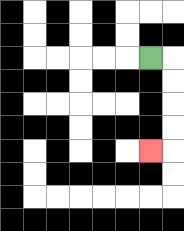{'start': '[6, 2]', 'end': '[6, 6]', 'path_directions': 'R,D,D,D,D,L', 'path_coordinates': '[[6, 2], [7, 2], [7, 3], [7, 4], [7, 5], [7, 6], [6, 6]]'}